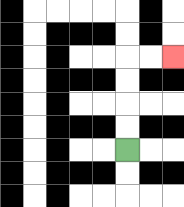{'start': '[5, 6]', 'end': '[7, 2]', 'path_directions': 'U,U,U,U,R,R', 'path_coordinates': '[[5, 6], [5, 5], [5, 4], [5, 3], [5, 2], [6, 2], [7, 2]]'}